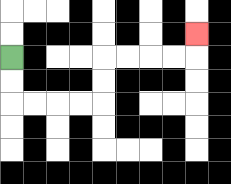{'start': '[0, 2]', 'end': '[8, 1]', 'path_directions': 'D,D,R,R,R,R,U,U,R,R,R,R,U', 'path_coordinates': '[[0, 2], [0, 3], [0, 4], [1, 4], [2, 4], [3, 4], [4, 4], [4, 3], [4, 2], [5, 2], [6, 2], [7, 2], [8, 2], [8, 1]]'}